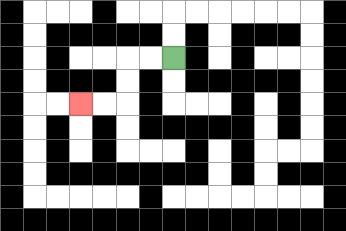{'start': '[7, 2]', 'end': '[3, 4]', 'path_directions': 'L,L,D,D,L,L', 'path_coordinates': '[[7, 2], [6, 2], [5, 2], [5, 3], [5, 4], [4, 4], [3, 4]]'}